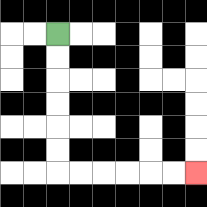{'start': '[2, 1]', 'end': '[8, 7]', 'path_directions': 'D,D,D,D,D,D,R,R,R,R,R,R', 'path_coordinates': '[[2, 1], [2, 2], [2, 3], [2, 4], [2, 5], [2, 6], [2, 7], [3, 7], [4, 7], [5, 7], [6, 7], [7, 7], [8, 7]]'}